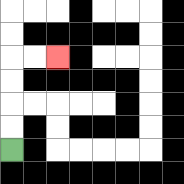{'start': '[0, 6]', 'end': '[2, 2]', 'path_directions': 'U,U,U,U,R,R', 'path_coordinates': '[[0, 6], [0, 5], [0, 4], [0, 3], [0, 2], [1, 2], [2, 2]]'}